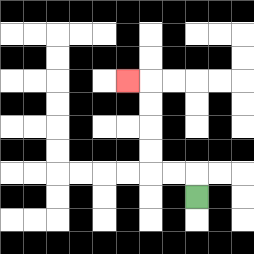{'start': '[8, 8]', 'end': '[5, 3]', 'path_directions': 'U,L,L,U,U,U,U,L', 'path_coordinates': '[[8, 8], [8, 7], [7, 7], [6, 7], [6, 6], [6, 5], [6, 4], [6, 3], [5, 3]]'}